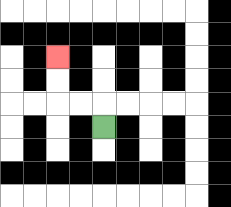{'start': '[4, 5]', 'end': '[2, 2]', 'path_directions': 'U,L,L,U,U', 'path_coordinates': '[[4, 5], [4, 4], [3, 4], [2, 4], [2, 3], [2, 2]]'}